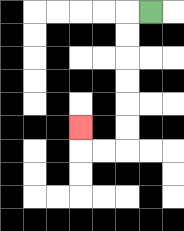{'start': '[6, 0]', 'end': '[3, 5]', 'path_directions': 'L,D,D,D,D,D,D,L,L,U', 'path_coordinates': '[[6, 0], [5, 0], [5, 1], [5, 2], [5, 3], [5, 4], [5, 5], [5, 6], [4, 6], [3, 6], [3, 5]]'}